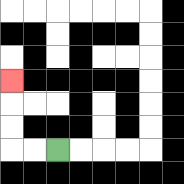{'start': '[2, 6]', 'end': '[0, 3]', 'path_directions': 'L,L,U,U,U', 'path_coordinates': '[[2, 6], [1, 6], [0, 6], [0, 5], [0, 4], [0, 3]]'}